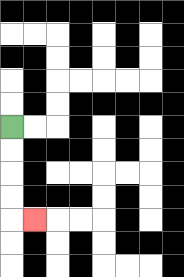{'start': '[0, 5]', 'end': '[1, 9]', 'path_directions': 'D,D,D,D,R', 'path_coordinates': '[[0, 5], [0, 6], [0, 7], [0, 8], [0, 9], [1, 9]]'}